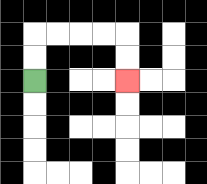{'start': '[1, 3]', 'end': '[5, 3]', 'path_directions': 'U,U,R,R,R,R,D,D', 'path_coordinates': '[[1, 3], [1, 2], [1, 1], [2, 1], [3, 1], [4, 1], [5, 1], [5, 2], [5, 3]]'}